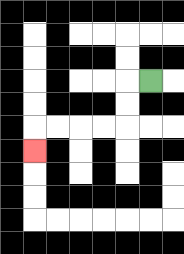{'start': '[6, 3]', 'end': '[1, 6]', 'path_directions': 'L,D,D,L,L,L,L,D', 'path_coordinates': '[[6, 3], [5, 3], [5, 4], [5, 5], [4, 5], [3, 5], [2, 5], [1, 5], [1, 6]]'}